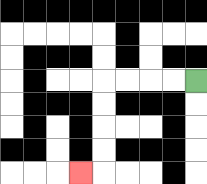{'start': '[8, 3]', 'end': '[3, 7]', 'path_directions': 'L,L,L,L,D,D,D,D,L', 'path_coordinates': '[[8, 3], [7, 3], [6, 3], [5, 3], [4, 3], [4, 4], [4, 5], [4, 6], [4, 7], [3, 7]]'}